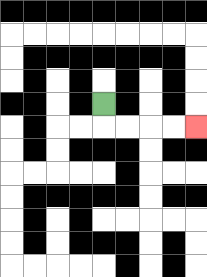{'start': '[4, 4]', 'end': '[8, 5]', 'path_directions': 'D,R,R,R,R', 'path_coordinates': '[[4, 4], [4, 5], [5, 5], [6, 5], [7, 5], [8, 5]]'}